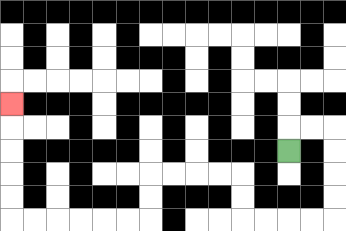{'start': '[12, 6]', 'end': '[0, 4]', 'path_directions': 'U,R,R,D,D,D,D,L,L,L,L,U,U,L,L,L,L,D,D,L,L,L,L,L,L,U,U,U,U,U', 'path_coordinates': '[[12, 6], [12, 5], [13, 5], [14, 5], [14, 6], [14, 7], [14, 8], [14, 9], [13, 9], [12, 9], [11, 9], [10, 9], [10, 8], [10, 7], [9, 7], [8, 7], [7, 7], [6, 7], [6, 8], [6, 9], [5, 9], [4, 9], [3, 9], [2, 9], [1, 9], [0, 9], [0, 8], [0, 7], [0, 6], [0, 5], [0, 4]]'}